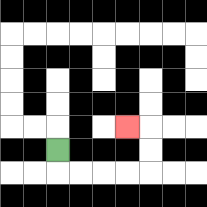{'start': '[2, 6]', 'end': '[5, 5]', 'path_directions': 'D,R,R,R,R,U,U,L', 'path_coordinates': '[[2, 6], [2, 7], [3, 7], [4, 7], [5, 7], [6, 7], [6, 6], [6, 5], [5, 5]]'}